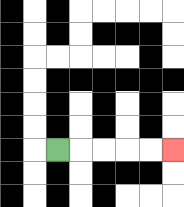{'start': '[2, 6]', 'end': '[7, 6]', 'path_directions': 'R,R,R,R,R', 'path_coordinates': '[[2, 6], [3, 6], [4, 6], [5, 6], [6, 6], [7, 6]]'}